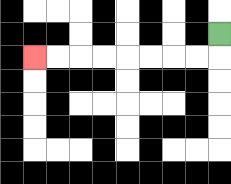{'start': '[9, 1]', 'end': '[1, 2]', 'path_directions': 'D,L,L,L,L,L,L,L,L', 'path_coordinates': '[[9, 1], [9, 2], [8, 2], [7, 2], [6, 2], [5, 2], [4, 2], [3, 2], [2, 2], [1, 2]]'}